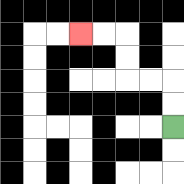{'start': '[7, 5]', 'end': '[3, 1]', 'path_directions': 'U,U,L,L,U,U,L,L', 'path_coordinates': '[[7, 5], [7, 4], [7, 3], [6, 3], [5, 3], [5, 2], [5, 1], [4, 1], [3, 1]]'}